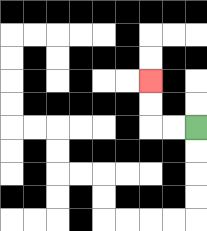{'start': '[8, 5]', 'end': '[6, 3]', 'path_directions': 'L,L,U,U', 'path_coordinates': '[[8, 5], [7, 5], [6, 5], [6, 4], [6, 3]]'}